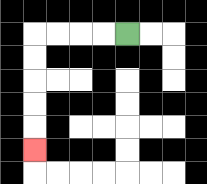{'start': '[5, 1]', 'end': '[1, 6]', 'path_directions': 'L,L,L,L,D,D,D,D,D', 'path_coordinates': '[[5, 1], [4, 1], [3, 1], [2, 1], [1, 1], [1, 2], [1, 3], [1, 4], [1, 5], [1, 6]]'}